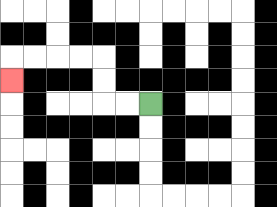{'start': '[6, 4]', 'end': '[0, 3]', 'path_directions': 'L,L,U,U,L,L,L,L,D', 'path_coordinates': '[[6, 4], [5, 4], [4, 4], [4, 3], [4, 2], [3, 2], [2, 2], [1, 2], [0, 2], [0, 3]]'}